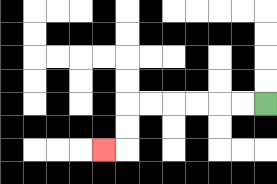{'start': '[11, 4]', 'end': '[4, 6]', 'path_directions': 'L,L,L,L,L,L,D,D,L', 'path_coordinates': '[[11, 4], [10, 4], [9, 4], [8, 4], [7, 4], [6, 4], [5, 4], [5, 5], [5, 6], [4, 6]]'}